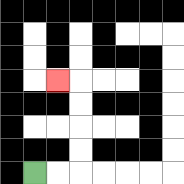{'start': '[1, 7]', 'end': '[2, 3]', 'path_directions': 'R,R,U,U,U,U,L', 'path_coordinates': '[[1, 7], [2, 7], [3, 7], [3, 6], [3, 5], [3, 4], [3, 3], [2, 3]]'}